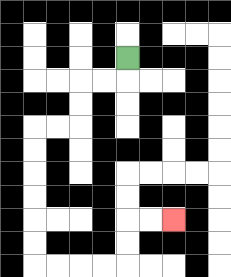{'start': '[5, 2]', 'end': '[7, 9]', 'path_directions': 'D,L,L,D,D,L,L,D,D,D,D,D,D,R,R,R,R,U,U,R,R', 'path_coordinates': '[[5, 2], [5, 3], [4, 3], [3, 3], [3, 4], [3, 5], [2, 5], [1, 5], [1, 6], [1, 7], [1, 8], [1, 9], [1, 10], [1, 11], [2, 11], [3, 11], [4, 11], [5, 11], [5, 10], [5, 9], [6, 9], [7, 9]]'}